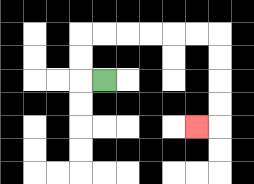{'start': '[4, 3]', 'end': '[8, 5]', 'path_directions': 'L,U,U,R,R,R,R,R,R,D,D,D,D,L', 'path_coordinates': '[[4, 3], [3, 3], [3, 2], [3, 1], [4, 1], [5, 1], [6, 1], [7, 1], [8, 1], [9, 1], [9, 2], [9, 3], [9, 4], [9, 5], [8, 5]]'}